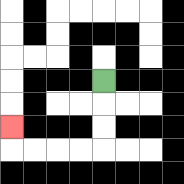{'start': '[4, 3]', 'end': '[0, 5]', 'path_directions': 'D,D,D,L,L,L,L,U', 'path_coordinates': '[[4, 3], [4, 4], [4, 5], [4, 6], [3, 6], [2, 6], [1, 6], [0, 6], [0, 5]]'}